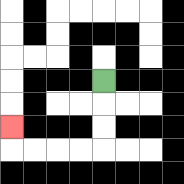{'start': '[4, 3]', 'end': '[0, 5]', 'path_directions': 'D,D,D,L,L,L,L,U', 'path_coordinates': '[[4, 3], [4, 4], [4, 5], [4, 6], [3, 6], [2, 6], [1, 6], [0, 6], [0, 5]]'}